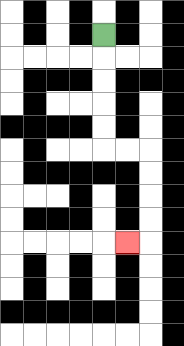{'start': '[4, 1]', 'end': '[5, 10]', 'path_directions': 'D,D,D,D,D,R,R,D,D,D,D,L', 'path_coordinates': '[[4, 1], [4, 2], [4, 3], [4, 4], [4, 5], [4, 6], [5, 6], [6, 6], [6, 7], [6, 8], [6, 9], [6, 10], [5, 10]]'}